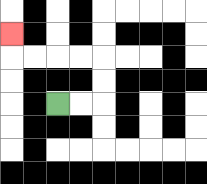{'start': '[2, 4]', 'end': '[0, 1]', 'path_directions': 'R,R,U,U,L,L,L,L,U', 'path_coordinates': '[[2, 4], [3, 4], [4, 4], [4, 3], [4, 2], [3, 2], [2, 2], [1, 2], [0, 2], [0, 1]]'}